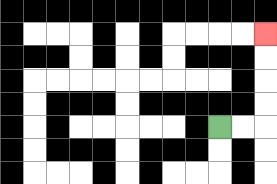{'start': '[9, 5]', 'end': '[11, 1]', 'path_directions': 'R,R,U,U,U,U', 'path_coordinates': '[[9, 5], [10, 5], [11, 5], [11, 4], [11, 3], [11, 2], [11, 1]]'}